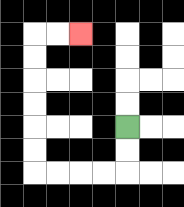{'start': '[5, 5]', 'end': '[3, 1]', 'path_directions': 'D,D,L,L,L,L,U,U,U,U,U,U,R,R', 'path_coordinates': '[[5, 5], [5, 6], [5, 7], [4, 7], [3, 7], [2, 7], [1, 7], [1, 6], [1, 5], [1, 4], [1, 3], [1, 2], [1, 1], [2, 1], [3, 1]]'}